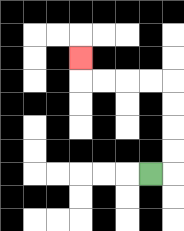{'start': '[6, 7]', 'end': '[3, 2]', 'path_directions': 'R,U,U,U,U,L,L,L,L,U', 'path_coordinates': '[[6, 7], [7, 7], [7, 6], [7, 5], [7, 4], [7, 3], [6, 3], [5, 3], [4, 3], [3, 3], [3, 2]]'}